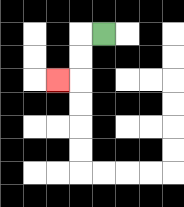{'start': '[4, 1]', 'end': '[2, 3]', 'path_directions': 'L,D,D,L', 'path_coordinates': '[[4, 1], [3, 1], [3, 2], [3, 3], [2, 3]]'}